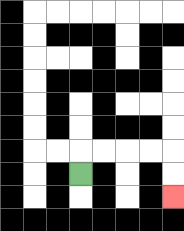{'start': '[3, 7]', 'end': '[7, 8]', 'path_directions': 'U,R,R,R,R,D,D', 'path_coordinates': '[[3, 7], [3, 6], [4, 6], [5, 6], [6, 6], [7, 6], [7, 7], [7, 8]]'}